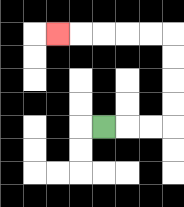{'start': '[4, 5]', 'end': '[2, 1]', 'path_directions': 'R,R,R,U,U,U,U,L,L,L,L,L', 'path_coordinates': '[[4, 5], [5, 5], [6, 5], [7, 5], [7, 4], [7, 3], [7, 2], [7, 1], [6, 1], [5, 1], [4, 1], [3, 1], [2, 1]]'}